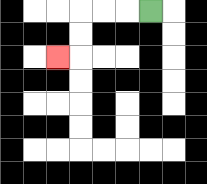{'start': '[6, 0]', 'end': '[2, 2]', 'path_directions': 'L,L,L,D,D,L', 'path_coordinates': '[[6, 0], [5, 0], [4, 0], [3, 0], [3, 1], [3, 2], [2, 2]]'}